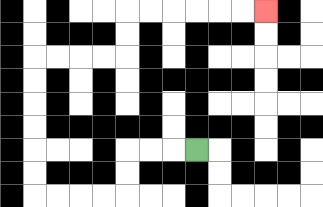{'start': '[8, 6]', 'end': '[11, 0]', 'path_directions': 'L,L,L,D,D,L,L,L,L,U,U,U,U,U,U,R,R,R,R,U,U,R,R,R,R,R,R', 'path_coordinates': '[[8, 6], [7, 6], [6, 6], [5, 6], [5, 7], [5, 8], [4, 8], [3, 8], [2, 8], [1, 8], [1, 7], [1, 6], [1, 5], [1, 4], [1, 3], [1, 2], [2, 2], [3, 2], [4, 2], [5, 2], [5, 1], [5, 0], [6, 0], [7, 0], [8, 0], [9, 0], [10, 0], [11, 0]]'}